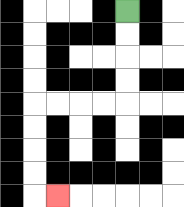{'start': '[5, 0]', 'end': '[2, 8]', 'path_directions': 'D,D,D,D,L,L,L,L,D,D,D,D,R', 'path_coordinates': '[[5, 0], [5, 1], [5, 2], [5, 3], [5, 4], [4, 4], [3, 4], [2, 4], [1, 4], [1, 5], [1, 6], [1, 7], [1, 8], [2, 8]]'}